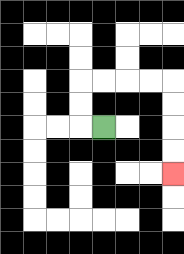{'start': '[4, 5]', 'end': '[7, 7]', 'path_directions': 'L,U,U,R,R,R,R,D,D,D,D', 'path_coordinates': '[[4, 5], [3, 5], [3, 4], [3, 3], [4, 3], [5, 3], [6, 3], [7, 3], [7, 4], [7, 5], [7, 6], [7, 7]]'}